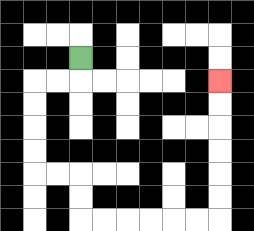{'start': '[3, 2]', 'end': '[9, 3]', 'path_directions': 'D,L,L,D,D,D,D,R,R,D,D,R,R,R,R,R,R,U,U,U,U,U,U', 'path_coordinates': '[[3, 2], [3, 3], [2, 3], [1, 3], [1, 4], [1, 5], [1, 6], [1, 7], [2, 7], [3, 7], [3, 8], [3, 9], [4, 9], [5, 9], [6, 9], [7, 9], [8, 9], [9, 9], [9, 8], [9, 7], [9, 6], [9, 5], [9, 4], [9, 3]]'}